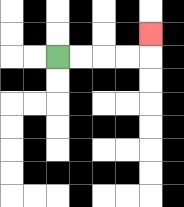{'start': '[2, 2]', 'end': '[6, 1]', 'path_directions': 'R,R,R,R,U', 'path_coordinates': '[[2, 2], [3, 2], [4, 2], [5, 2], [6, 2], [6, 1]]'}